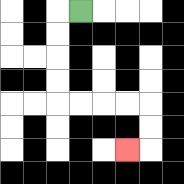{'start': '[3, 0]', 'end': '[5, 6]', 'path_directions': 'L,D,D,D,D,R,R,R,R,D,D,L', 'path_coordinates': '[[3, 0], [2, 0], [2, 1], [2, 2], [2, 3], [2, 4], [3, 4], [4, 4], [5, 4], [6, 4], [6, 5], [6, 6], [5, 6]]'}